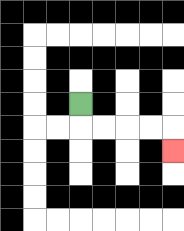{'start': '[3, 4]', 'end': '[7, 6]', 'path_directions': 'D,R,R,R,R,D', 'path_coordinates': '[[3, 4], [3, 5], [4, 5], [5, 5], [6, 5], [7, 5], [7, 6]]'}